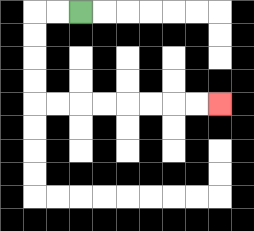{'start': '[3, 0]', 'end': '[9, 4]', 'path_directions': 'L,L,D,D,D,D,R,R,R,R,R,R,R,R', 'path_coordinates': '[[3, 0], [2, 0], [1, 0], [1, 1], [1, 2], [1, 3], [1, 4], [2, 4], [3, 4], [4, 4], [5, 4], [6, 4], [7, 4], [8, 4], [9, 4]]'}